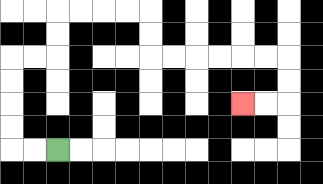{'start': '[2, 6]', 'end': '[10, 4]', 'path_directions': 'L,L,U,U,U,U,R,R,U,U,R,R,R,R,D,D,R,R,R,R,R,R,D,D,L,L', 'path_coordinates': '[[2, 6], [1, 6], [0, 6], [0, 5], [0, 4], [0, 3], [0, 2], [1, 2], [2, 2], [2, 1], [2, 0], [3, 0], [4, 0], [5, 0], [6, 0], [6, 1], [6, 2], [7, 2], [8, 2], [9, 2], [10, 2], [11, 2], [12, 2], [12, 3], [12, 4], [11, 4], [10, 4]]'}